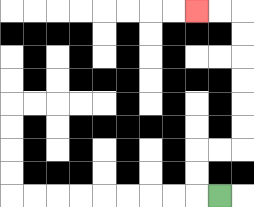{'start': '[9, 8]', 'end': '[8, 0]', 'path_directions': 'L,U,U,R,R,U,U,U,U,U,U,L,L', 'path_coordinates': '[[9, 8], [8, 8], [8, 7], [8, 6], [9, 6], [10, 6], [10, 5], [10, 4], [10, 3], [10, 2], [10, 1], [10, 0], [9, 0], [8, 0]]'}